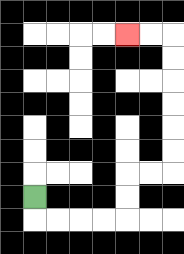{'start': '[1, 8]', 'end': '[5, 1]', 'path_directions': 'D,R,R,R,R,U,U,R,R,U,U,U,U,U,U,L,L', 'path_coordinates': '[[1, 8], [1, 9], [2, 9], [3, 9], [4, 9], [5, 9], [5, 8], [5, 7], [6, 7], [7, 7], [7, 6], [7, 5], [7, 4], [7, 3], [7, 2], [7, 1], [6, 1], [5, 1]]'}